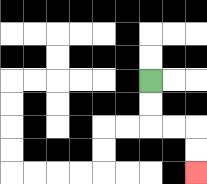{'start': '[6, 3]', 'end': '[8, 7]', 'path_directions': 'D,D,R,R,D,D', 'path_coordinates': '[[6, 3], [6, 4], [6, 5], [7, 5], [8, 5], [8, 6], [8, 7]]'}